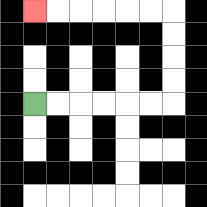{'start': '[1, 4]', 'end': '[1, 0]', 'path_directions': 'R,R,R,R,R,R,U,U,U,U,L,L,L,L,L,L', 'path_coordinates': '[[1, 4], [2, 4], [3, 4], [4, 4], [5, 4], [6, 4], [7, 4], [7, 3], [7, 2], [7, 1], [7, 0], [6, 0], [5, 0], [4, 0], [3, 0], [2, 0], [1, 0]]'}